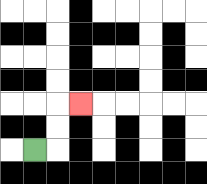{'start': '[1, 6]', 'end': '[3, 4]', 'path_directions': 'R,U,U,R', 'path_coordinates': '[[1, 6], [2, 6], [2, 5], [2, 4], [3, 4]]'}